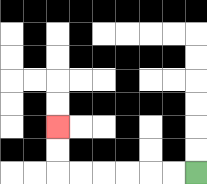{'start': '[8, 7]', 'end': '[2, 5]', 'path_directions': 'L,L,L,L,L,L,U,U', 'path_coordinates': '[[8, 7], [7, 7], [6, 7], [5, 7], [4, 7], [3, 7], [2, 7], [2, 6], [2, 5]]'}